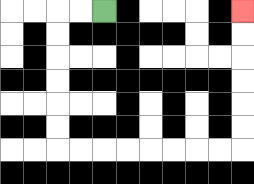{'start': '[4, 0]', 'end': '[10, 0]', 'path_directions': 'L,L,D,D,D,D,D,D,R,R,R,R,R,R,R,R,U,U,U,U,U,U', 'path_coordinates': '[[4, 0], [3, 0], [2, 0], [2, 1], [2, 2], [2, 3], [2, 4], [2, 5], [2, 6], [3, 6], [4, 6], [5, 6], [6, 6], [7, 6], [8, 6], [9, 6], [10, 6], [10, 5], [10, 4], [10, 3], [10, 2], [10, 1], [10, 0]]'}